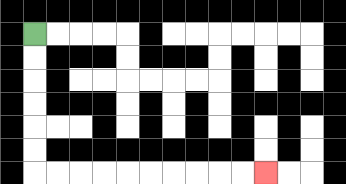{'start': '[1, 1]', 'end': '[11, 7]', 'path_directions': 'D,D,D,D,D,D,R,R,R,R,R,R,R,R,R,R', 'path_coordinates': '[[1, 1], [1, 2], [1, 3], [1, 4], [1, 5], [1, 6], [1, 7], [2, 7], [3, 7], [4, 7], [5, 7], [6, 7], [7, 7], [8, 7], [9, 7], [10, 7], [11, 7]]'}